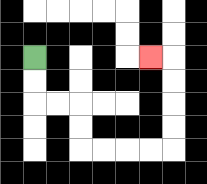{'start': '[1, 2]', 'end': '[6, 2]', 'path_directions': 'D,D,R,R,D,D,R,R,R,R,U,U,U,U,L', 'path_coordinates': '[[1, 2], [1, 3], [1, 4], [2, 4], [3, 4], [3, 5], [3, 6], [4, 6], [5, 6], [6, 6], [7, 6], [7, 5], [7, 4], [7, 3], [7, 2], [6, 2]]'}